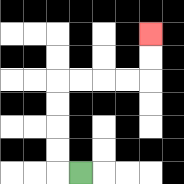{'start': '[3, 7]', 'end': '[6, 1]', 'path_directions': 'L,U,U,U,U,R,R,R,R,U,U', 'path_coordinates': '[[3, 7], [2, 7], [2, 6], [2, 5], [2, 4], [2, 3], [3, 3], [4, 3], [5, 3], [6, 3], [6, 2], [6, 1]]'}